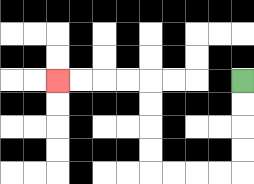{'start': '[10, 3]', 'end': '[2, 3]', 'path_directions': 'D,D,D,D,L,L,L,L,U,U,U,U,L,L,L,L', 'path_coordinates': '[[10, 3], [10, 4], [10, 5], [10, 6], [10, 7], [9, 7], [8, 7], [7, 7], [6, 7], [6, 6], [6, 5], [6, 4], [6, 3], [5, 3], [4, 3], [3, 3], [2, 3]]'}